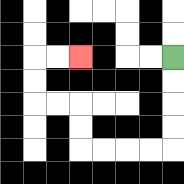{'start': '[7, 2]', 'end': '[3, 2]', 'path_directions': 'D,D,D,D,L,L,L,L,U,U,L,L,U,U,R,R', 'path_coordinates': '[[7, 2], [7, 3], [7, 4], [7, 5], [7, 6], [6, 6], [5, 6], [4, 6], [3, 6], [3, 5], [3, 4], [2, 4], [1, 4], [1, 3], [1, 2], [2, 2], [3, 2]]'}